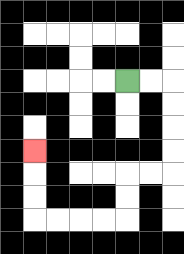{'start': '[5, 3]', 'end': '[1, 6]', 'path_directions': 'R,R,D,D,D,D,L,L,D,D,L,L,L,L,U,U,U', 'path_coordinates': '[[5, 3], [6, 3], [7, 3], [7, 4], [7, 5], [7, 6], [7, 7], [6, 7], [5, 7], [5, 8], [5, 9], [4, 9], [3, 9], [2, 9], [1, 9], [1, 8], [1, 7], [1, 6]]'}